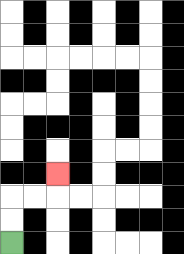{'start': '[0, 10]', 'end': '[2, 7]', 'path_directions': 'U,U,R,R,U', 'path_coordinates': '[[0, 10], [0, 9], [0, 8], [1, 8], [2, 8], [2, 7]]'}